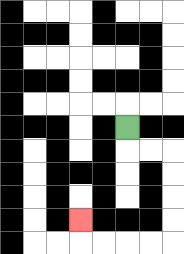{'start': '[5, 5]', 'end': '[3, 9]', 'path_directions': 'D,R,R,D,D,D,D,L,L,L,L,U', 'path_coordinates': '[[5, 5], [5, 6], [6, 6], [7, 6], [7, 7], [7, 8], [7, 9], [7, 10], [6, 10], [5, 10], [4, 10], [3, 10], [3, 9]]'}